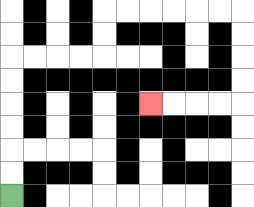{'start': '[0, 8]', 'end': '[6, 4]', 'path_directions': 'U,U,U,U,U,U,R,R,R,R,U,U,R,R,R,R,R,R,D,D,D,D,L,L,L,L', 'path_coordinates': '[[0, 8], [0, 7], [0, 6], [0, 5], [0, 4], [0, 3], [0, 2], [1, 2], [2, 2], [3, 2], [4, 2], [4, 1], [4, 0], [5, 0], [6, 0], [7, 0], [8, 0], [9, 0], [10, 0], [10, 1], [10, 2], [10, 3], [10, 4], [9, 4], [8, 4], [7, 4], [6, 4]]'}